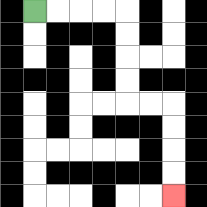{'start': '[1, 0]', 'end': '[7, 8]', 'path_directions': 'R,R,R,R,D,D,D,D,R,R,D,D,D,D', 'path_coordinates': '[[1, 0], [2, 0], [3, 0], [4, 0], [5, 0], [5, 1], [5, 2], [5, 3], [5, 4], [6, 4], [7, 4], [7, 5], [7, 6], [7, 7], [7, 8]]'}